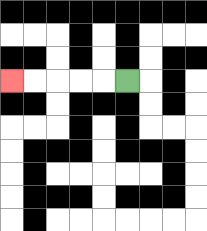{'start': '[5, 3]', 'end': '[0, 3]', 'path_directions': 'L,L,L,L,L', 'path_coordinates': '[[5, 3], [4, 3], [3, 3], [2, 3], [1, 3], [0, 3]]'}